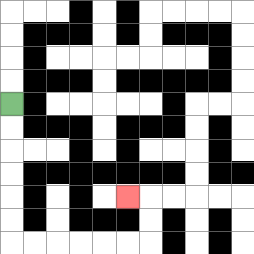{'start': '[0, 4]', 'end': '[5, 8]', 'path_directions': 'D,D,D,D,D,D,R,R,R,R,R,R,U,U,L', 'path_coordinates': '[[0, 4], [0, 5], [0, 6], [0, 7], [0, 8], [0, 9], [0, 10], [1, 10], [2, 10], [3, 10], [4, 10], [5, 10], [6, 10], [6, 9], [6, 8], [5, 8]]'}